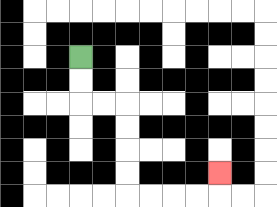{'start': '[3, 2]', 'end': '[9, 7]', 'path_directions': 'D,D,R,R,D,D,D,D,R,R,R,R,U', 'path_coordinates': '[[3, 2], [3, 3], [3, 4], [4, 4], [5, 4], [5, 5], [5, 6], [5, 7], [5, 8], [6, 8], [7, 8], [8, 8], [9, 8], [9, 7]]'}